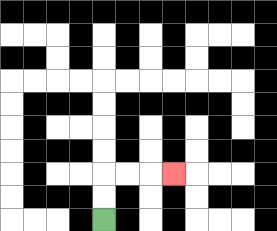{'start': '[4, 9]', 'end': '[7, 7]', 'path_directions': 'U,U,R,R,R', 'path_coordinates': '[[4, 9], [4, 8], [4, 7], [5, 7], [6, 7], [7, 7]]'}